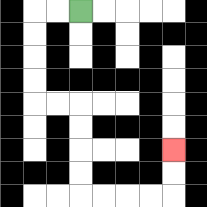{'start': '[3, 0]', 'end': '[7, 6]', 'path_directions': 'L,L,D,D,D,D,R,R,D,D,D,D,R,R,R,R,U,U', 'path_coordinates': '[[3, 0], [2, 0], [1, 0], [1, 1], [1, 2], [1, 3], [1, 4], [2, 4], [3, 4], [3, 5], [3, 6], [3, 7], [3, 8], [4, 8], [5, 8], [6, 8], [7, 8], [7, 7], [7, 6]]'}